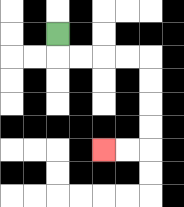{'start': '[2, 1]', 'end': '[4, 6]', 'path_directions': 'D,R,R,R,R,D,D,D,D,L,L', 'path_coordinates': '[[2, 1], [2, 2], [3, 2], [4, 2], [5, 2], [6, 2], [6, 3], [6, 4], [6, 5], [6, 6], [5, 6], [4, 6]]'}